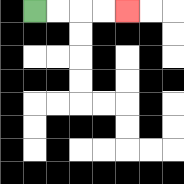{'start': '[1, 0]', 'end': '[5, 0]', 'path_directions': 'R,R,R,R', 'path_coordinates': '[[1, 0], [2, 0], [3, 0], [4, 0], [5, 0]]'}